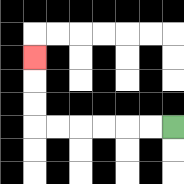{'start': '[7, 5]', 'end': '[1, 2]', 'path_directions': 'L,L,L,L,L,L,U,U,U', 'path_coordinates': '[[7, 5], [6, 5], [5, 5], [4, 5], [3, 5], [2, 5], [1, 5], [1, 4], [1, 3], [1, 2]]'}